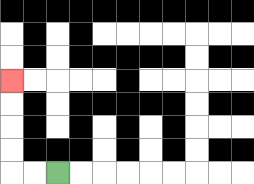{'start': '[2, 7]', 'end': '[0, 3]', 'path_directions': 'L,L,U,U,U,U', 'path_coordinates': '[[2, 7], [1, 7], [0, 7], [0, 6], [0, 5], [0, 4], [0, 3]]'}